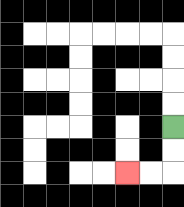{'start': '[7, 5]', 'end': '[5, 7]', 'path_directions': 'D,D,L,L', 'path_coordinates': '[[7, 5], [7, 6], [7, 7], [6, 7], [5, 7]]'}